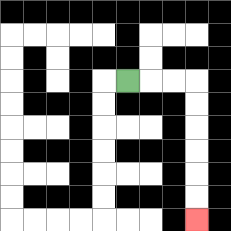{'start': '[5, 3]', 'end': '[8, 9]', 'path_directions': 'R,R,R,D,D,D,D,D,D', 'path_coordinates': '[[5, 3], [6, 3], [7, 3], [8, 3], [8, 4], [8, 5], [8, 6], [8, 7], [8, 8], [8, 9]]'}